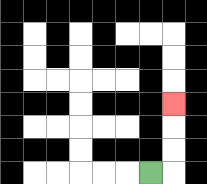{'start': '[6, 7]', 'end': '[7, 4]', 'path_directions': 'R,U,U,U', 'path_coordinates': '[[6, 7], [7, 7], [7, 6], [7, 5], [7, 4]]'}